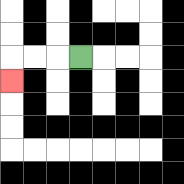{'start': '[3, 2]', 'end': '[0, 3]', 'path_directions': 'L,L,L,D', 'path_coordinates': '[[3, 2], [2, 2], [1, 2], [0, 2], [0, 3]]'}